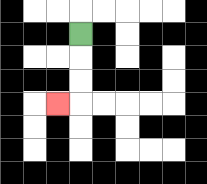{'start': '[3, 1]', 'end': '[2, 4]', 'path_directions': 'D,D,D,L', 'path_coordinates': '[[3, 1], [3, 2], [3, 3], [3, 4], [2, 4]]'}